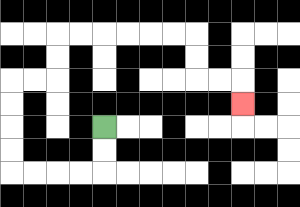{'start': '[4, 5]', 'end': '[10, 4]', 'path_directions': 'D,D,L,L,L,L,U,U,U,U,R,R,U,U,R,R,R,R,R,R,D,D,R,R,D', 'path_coordinates': '[[4, 5], [4, 6], [4, 7], [3, 7], [2, 7], [1, 7], [0, 7], [0, 6], [0, 5], [0, 4], [0, 3], [1, 3], [2, 3], [2, 2], [2, 1], [3, 1], [4, 1], [5, 1], [6, 1], [7, 1], [8, 1], [8, 2], [8, 3], [9, 3], [10, 3], [10, 4]]'}